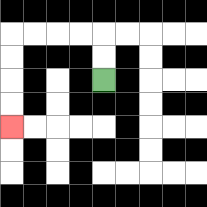{'start': '[4, 3]', 'end': '[0, 5]', 'path_directions': 'U,U,L,L,L,L,D,D,D,D', 'path_coordinates': '[[4, 3], [4, 2], [4, 1], [3, 1], [2, 1], [1, 1], [0, 1], [0, 2], [0, 3], [0, 4], [0, 5]]'}